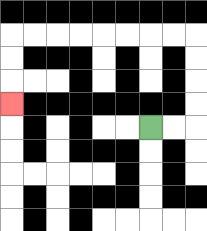{'start': '[6, 5]', 'end': '[0, 4]', 'path_directions': 'R,R,U,U,U,U,L,L,L,L,L,L,L,L,D,D,D', 'path_coordinates': '[[6, 5], [7, 5], [8, 5], [8, 4], [8, 3], [8, 2], [8, 1], [7, 1], [6, 1], [5, 1], [4, 1], [3, 1], [2, 1], [1, 1], [0, 1], [0, 2], [0, 3], [0, 4]]'}